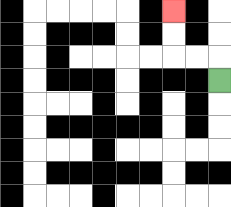{'start': '[9, 3]', 'end': '[7, 0]', 'path_directions': 'U,L,L,U,U', 'path_coordinates': '[[9, 3], [9, 2], [8, 2], [7, 2], [7, 1], [7, 0]]'}